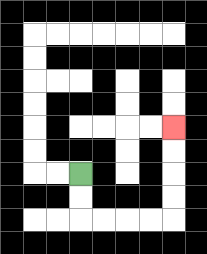{'start': '[3, 7]', 'end': '[7, 5]', 'path_directions': 'D,D,R,R,R,R,U,U,U,U', 'path_coordinates': '[[3, 7], [3, 8], [3, 9], [4, 9], [5, 9], [6, 9], [7, 9], [7, 8], [7, 7], [7, 6], [7, 5]]'}